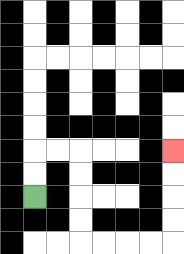{'start': '[1, 8]', 'end': '[7, 6]', 'path_directions': 'U,U,R,R,D,D,D,D,R,R,R,R,U,U,U,U', 'path_coordinates': '[[1, 8], [1, 7], [1, 6], [2, 6], [3, 6], [3, 7], [3, 8], [3, 9], [3, 10], [4, 10], [5, 10], [6, 10], [7, 10], [7, 9], [7, 8], [7, 7], [7, 6]]'}